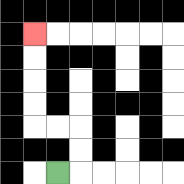{'start': '[2, 7]', 'end': '[1, 1]', 'path_directions': 'R,U,U,L,L,U,U,U,U', 'path_coordinates': '[[2, 7], [3, 7], [3, 6], [3, 5], [2, 5], [1, 5], [1, 4], [1, 3], [1, 2], [1, 1]]'}